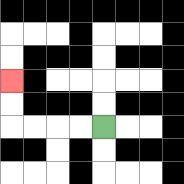{'start': '[4, 5]', 'end': '[0, 3]', 'path_directions': 'L,L,L,L,U,U', 'path_coordinates': '[[4, 5], [3, 5], [2, 5], [1, 5], [0, 5], [0, 4], [0, 3]]'}